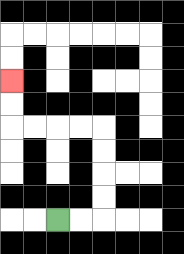{'start': '[2, 9]', 'end': '[0, 3]', 'path_directions': 'R,R,U,U,U,U,L,L,L,L,U,U', 'path_coordinates': '[[2, 9], [3, 9], [4, 9], [4, 8], [4, 7], [4, 6], [4, 5], [3, 5], [2, 5], [1, 5], [0, 5], [0, 4], [0, 3]]'}